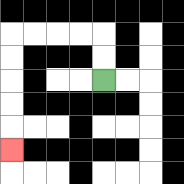{'start': '[4, 3]', 'end': '[0, 6]', 'path_directions': 'U,U,L,L,L,L,D,D,D,D,D', 'path_coordinates': '[[4, 3], [4, 2], [4, 1], [3, 1], [2, 1], [1, 1], [0, 1], [0, 2], [0, 3], [0, 4], [0, 5], [0, 6]]'}